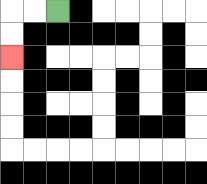{'start': '[2, 0]', 'end': '[0, 2]', 'path_directions': 'L,L,D,D', 'path_coordinates': '[[2, 0], [1, 0], [0, 0], [0, 1], [0, 2]]'}